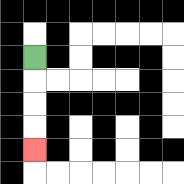{'start': '[1, 2]', 'end': '[1, 6]', 'path_directions': 'D,D,D,D', 'path_coordinates': '[[1, 2], [1, 3], [1, 4], [1, 5], [1, 6]]'}